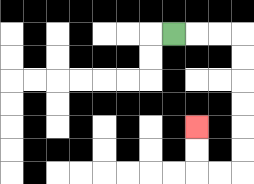{'start': '[7, 1]', 'end': '[8, 5]', 'path_directions': 'R,R,R,D,D,D,D,D,D,L,L,U,U', 'path_coordinates': '[[7, 1], [8, 1], [9, 1], [10, 1], [10, 2], [10, 3], [10, 4], [10, 5], [10, 6], [10, 7], [9, 7], [8, 7], [8, 6], [8, 5]]'}